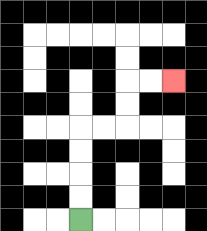{'start': '[3, 9]', 'end': '[7, 3]', 'path_directions': 'U,U,U,U,R,R,U,U,R,R', 'path_coordinates': '[[3, 9], [3, 8], [3, 7], [3, 6], [3, 5], [4, 5], [5, 5], [5, 4], [5, 3], [6, 3], [7, 3]]'}